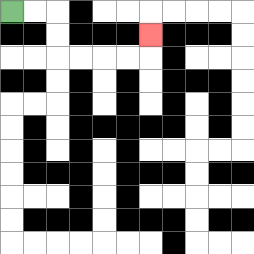{'start': '[0, 0]', 'end': '[6, 1]', 'path_directions': 'R,R,D,D,R,R,R,R,U', 'path_coordinates': '[[0, 0], [1, 0], [2, 0], [2, 1], [2, 2], [3, 2], [4, 2], [5, 2], [6, 2], [6, 1]]'}